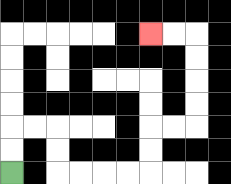{'start': '[0, 7]', 'end': '[6, 1]', 'path_directions': 'U,U,R,R,D,D,R,R,R,R,U,U,R,R,U,U,U,U,L,L', 'path_coordinates': '[[0, 7], [0, 6], [0, 5], [1, 5], [2, 5], [2, 6], [2, 7], [3, 7], [4, 7], [5, 7], [6, 7], [6, 6], [6, 5], [7, 5], [8, 5], [8, 4], [8, 3], [8, 2], [8, 1], [7, 1], [6, 1]]'}